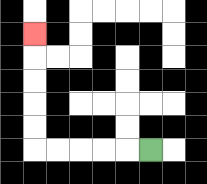{'start': '[6, 6]', 'end': '[1, 1]', 'path_directions': 'L,L,L,L,L,U,U,U,U,U', 'path_coordinates': '[[6, 6], [5, 6], [4, 6], [3, 6], [2, 6], [1, 6], [1, 5], [1, 4], [1, 3], [1, 2], [1, 1]]'}